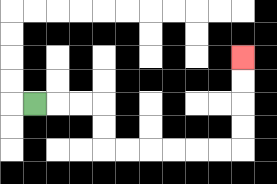{'start': '[1, 4]', 'end': '[10, 2]', 'path_directions': 'R,R,R,D,D,R,R,R,R,R,R,U,U,U,U', 'path_coordinates': '[[1, 4], [2, 4], [3, 4], [4, 4], [4, 5], [4, 6], [5, 6], [6, 6], [7, 6], [8, 6], [9, 6], [10, 6], [10, 5], [10, 4], [10, 3], [10, 2]]'}